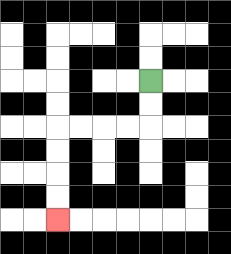{'start': '[6, 3]', 'end': '[2, 9]', 'path_directions': 'D,D,L,L,L,L,D,D,D,D', 'path_coordinates': '[[6, 3], [6, 4], [6, 5], [5, 5], [4, 5], [3, 5], [2, 5], [2, 6], [2, 7], [2, 8], [2, 9]]'}